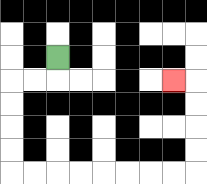{'start': '[2, 2]', 'end': '[7, 3]', 'path_directions': 'D,L,L,D,D,D,D,R,R,R,R,R,R,R,R,U,U,U,U,L', 'path_coordinates': '[[2, 2], [2, 3], [1, 3], [0, 3], [0, 4], [0, 5], [0, 6], [0, 7], [1, 7], [2, 7], [3, 7], [4, 7], [5, 7], [6, 7], [7, 7], [8, 7], [8, 6], [8, 5], [8, 4], [8, 3], [7, 3]]'}